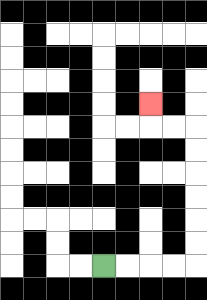{'start': '[4, 11]', 'end': '[6, 4]', 'path_directions': 'R,R,R,R,U,U,U,U,U,U,L,L,U', 'path_coordinates': '[[4, 11], [5, 11], [6, 11], [7, 11], [8, 11], [8, 10], [8, 9], [8, 8], [8, 7], [8, 6], [8, 5], [7, 5], [6, 5], [6, 4]]'}